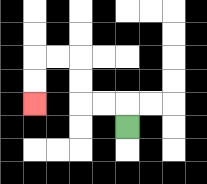{'start': '[5, 5]', 'end': '[1, 4]', 'path_directions': 'U,L,L,U,U,L,L,D,D', 'path_coordinates': '[[5, 5], [5, 4], [4, 4], [3, 4], [3, 3], [3, 2], [2, 2], [1, 2], [1, 3], [1, 4]]'}